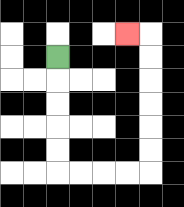{'start': '[2, 2]', 'end': '[5, 1]', 'path_directions': 'D,D,D,D,D,R,R,R,R,U,U,U,U,U,U,L', 'path_coordinates': '[[2, 2], [2, 3], [2, 4], [2, 5], [2, 6], [2, 7], [3, 7], [4, 7], [5, 7], [6, 7], [6, 6], [6, 5], [6, 4], [6, 3], [6, 2], [6, 1], [5, 1]]'}